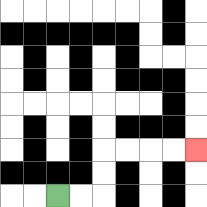{'start': '[2, 8]', 'end': '[8, 6]', 'path_directions': 'R,R,U,U,R,R,R,R', 'path_coordinates': '[[2, 8], [3, 8], [4, 8], [4, 7], [4, 6], [5, 6], [6, 6], [7, 6], [8, 6]]'}